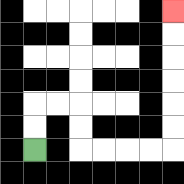{'start': '[1, 6]', 'end': '[7, 0]', 'path_directions': 'U,U,R,R,D,D,R,R,R,R,U,U,U,U,U,U', 'path_coordinates': '[[1, 6], [1, 5], [1, 4], [2, 4], [3, 4], [3, 5], [3, 6], [4, 6], [5, 6], [6, 6], [7, 6], [7, 5], [7, 4], [7, 3], [7, 2], [7, 1], [7, 0]]'}